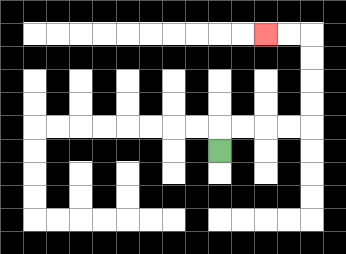{'start': '[9, 6]', 'end': '[11, 1]', 'path_directions': 'U,R,R,R,R,U,U,U,U,L,L', 'path_coordinates': '[[9, 6], [9, 5], [10, 5], [11, 5], [12, 5], [13, 5], [13, 4], [13, 3], [13, 2], [13, 1], [12, 1], [11, 1]]'}